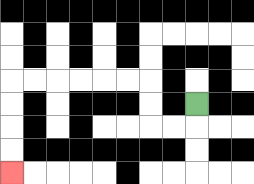{'start': '[8, 4]', 'end': '[0, 7]', 'path_directions': 'D,L,L,U,U,L,L,L,L,L,L,D,D,D,D', 'path_coordinates': '[[8, 4], [8, 5], [7, 5], [6, 5], [6, 4], [6, 3], [5, 3], [4, 3], [3, 3], [2, 3], [1, 3], [0, 3], [0, 4], [0, 5], [0, 6], [0, 7]]'}